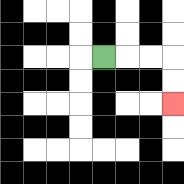{'start': '[4, 2]', 'end': '[7, 4]', 'path_directions': 'R,R,R,D,D', 'path_coordinates': '[[4, 2], [5, 2], [6, 2], [7, 2], [7, 3], [7, 4]]'}